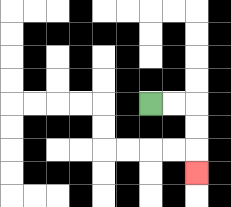{'start': '[6, 4]', 'end': '[8, 7]', 'path_directions': 'R,R,D,D,D', 'path_coordinates': '[[6, 4], [7, 4], [8, 4], [8, 5], [8, 6], [8, 7]]'}